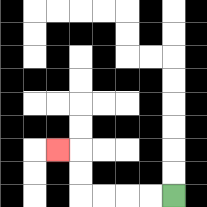{'start': '[7, 8]', 'end': '[2, 6]', 'path_directions': 'L,L,L,L,U,U,L', 'path_coordinates': '[[7, 8], [6, 8], [5, 8], [4, 8], [3, 8], [3, 7], [3, 6], [2, 6]]'}